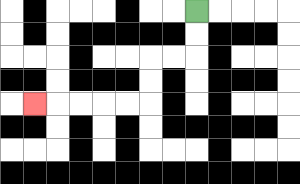{'start': '[8, 0]', 'end': '[1, 4]', 'path_directions': 'D,D,L,L,D,D,L,L,L,L,L', 'path_coordinates': '[[8, 0], [8, 1], [8, 2], [7, 2], [6, 2], [6, 3], [6, 4], [5, 4], [4, 4], [3, 4], [2, 4], [1, 4]]'}